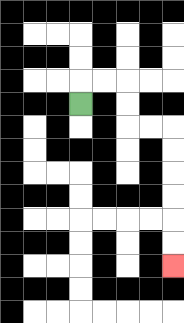{'start': '[3, 4]', 'end': '[7, 11]', 'path_directions': 'U,R,R,D,D,R,R,D,D,D,D,D,D', 'path_coordinates': '[[3, 4], [3, 3], [4, 3], [5, 3], [5, 4], [5, 5], [6, 5], [7, 5], [7, 6], [7, 7], [7, 8], [7, 9], [7, 10], [7, 11]]'}